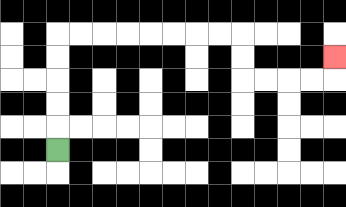{'start': '[2, 6]', 'end': '[14, 2]', 'path_directions': 'U,U,U,U,U,R,R,R,R,R,R,R,R,D,D,R,R,R,R,U', 'path_coordinates': '[[2, 6], [2, 5], [2, 4], [2, 3], [2, 2], [2, 1], [3, 1], [4, 1], [5, 1], [6, 1], [7, 1], [8, 1], [9, 1], [10, 1], [10, 2], [10, 3], [11, 3], [12, 3], [13, 3], [14, 3], [14, 2]]'}